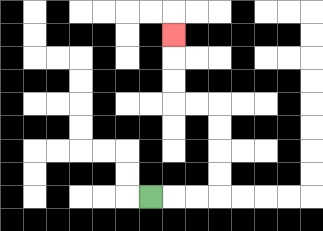{'start': '[6, 8]', 'end': '[7, 1]', 'path_directions': 'R,R,R,U,U,U,U,L,L,U,U,U', 'path_coordinates': '[[6, 8], [7, 8], [8, 8], [9, 8], [9, 7], [9, 6], [9, 5], [9, 4], [8, 4], [7, 4], [7, 3], [7, 2], [7, 1]]'}